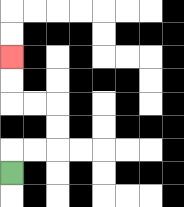{'start': '[0, 7]', 'end': '[0, 2]', 'path_directions': 'U,R,R,U,U,L,L,U,U', 'path_coordinates': '[[0, 7], [0, 6], [1, 6], [2, 6], [2, 5], [2, 4], [1, 4], [0, 4], [0, 3], [0, 2]]'}